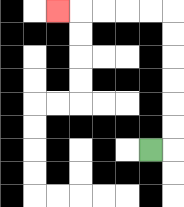{'start': '[6, 6]', 'end': '[2, 0]', 'path_directions': 'R,U,U,U,U,U,U,L,L,L,L,L', 'path_coordinates': '[[6, 6], [7, 6], [7, 5], [7, 4], [7, 3], [7, 2], [7, 1], [7, 0], [6, 0], [5, 0], [4, 0], [3, 0], [2, 0]]'}